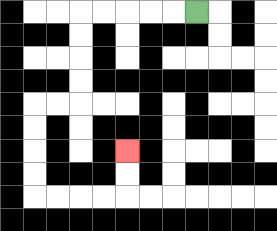{'start': '[8, 0]', 'end': '[5, 6]', 'path_directions': 'L,L,L,L,L,D,D,D,D,L,L,D,D,D,D,R,R,R,R,U,U', 'path_coordinates': '[[8, 0], [7, 0], [6, 0], [5, 0], [4, 0], [3, 0], [3, 1], [3, 2], [3, 3], [3, 4], [2, 4], [1, 4], [1, 5], [1, 6], [1, 7], [1, 8], [2, 8], [3, 8], [4, 8], [5, 8], [5, 7], [5, 6]]'}